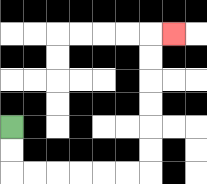{'start': '[0, 5]', 'end': '[7, 1]', 'path_directions': 'D,D,R,R,R,R,R,R,U,U,U,U,U,U,R', 'path_coordinates': '[[0, 5], [0, 6], [0, 7], [1, 7], [2, 7], [3, 7], [4, 7], [5, 7], [6, 7], [6, 6], [6, 5], [6, 4], [6, 3], [6, 2], [6, 1], [7, 1]]'}